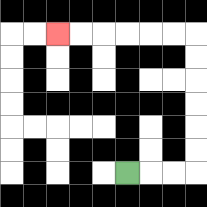{'start': '[5, 7]', 'end': '[2, 1]', 'path_directions': 'R,R,R,U,U,U,U,U,U,L,L,L,L,L,L', 'path_coordinates': '[[5, 7], [6, 7], [7, 7], [8, 7], [8, 6], [8, 5], [8, 4], [8, 3], [8, 2], [8, 1], [7, 1], [6, 1], [5, 1], [4, 1], [3, 1], [2, 1]]'}